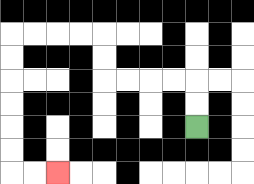{'start': '[8, 5]', 'end': '[2, 7]', 'path_directions': 'U,U,L,L,L,L,U,U,L,L,L,L,D,D,D,D,D,D,R,R', 'path_coordinates': '[[8, 5], [8, 4], [8, 3], [7, 3], [6, 3], [5, 3], [4, 3], [4, 2], [4, 1], [3, 1], [2, 1], [1, 1], [0, 1], [0, 2], [0, 3], [0, 4], [0, 5], [0, 6], [0, 7], [1, 7], [2, 7]]'}